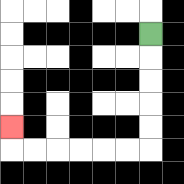{'start': '[6, 1]', 'end': '[0, 5]', 'path_directions': 'D,D,D,D,D,L,L,L,L,L,L,U', 'path_coordinates': '[[6, 1], [6, 2], [6, 3], [6, 4], [6, 5], [6, 6], [5, 6], [4, 6], [3, 6], [2, 6], [1, 6], [0, 6], [0, 5]]'}